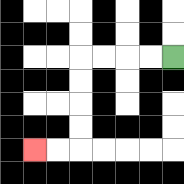{'start': '[7, 2]', 'end': '[1, 6]', 'path_directions': 'L,L,L,L,D,D,D,D,L,L', 'path_coordinates': '[[7, 2], [6, 2], [5, 2], [4, 2], [3, 2], [3, 3], [3, 4], [3, 5], [3, 6], [2, 6], [1, 6]]'}